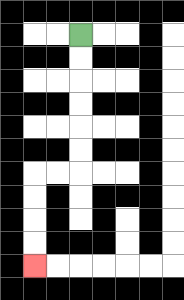{'start': '[3, 1]', 'end': '[1, 11]', 'path_directions': 'D,D,D,D,D,D,L,L,D,D,D,D', 'path_coordinates': '[[3, 1], [3, 2], [3, 3], [3, 4], [3, 5], [3, 6], [3, 7], [2, 7], [1, 7], [1, 8], [1, 9], [1, 10], [1, 11]]'}